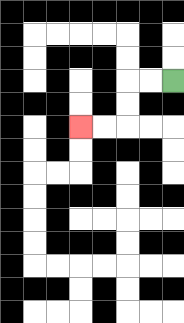{'start': '[7, 3]', 'end': '[3, 5]', 'path_directions': 'L,L,D,D,L,L', 'path_coordinates': '[[7, 3], [6, 3], [5, 3], [5, 4], [5, 5], [4, 5], [3, 5]]'}